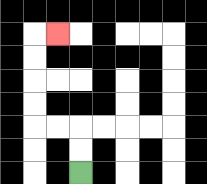{'start': '[3, 7]', 'end': '[2, 1]', 'path_directions': 'U,U,L,L,U,U,U,U,R', 'path_coordinates': '[[3, 7], [3, 6], [3, 5], [2, 5], [1, 5], [1, 4], [1, 3], [1, 2], [1, 1], [2, 1]]'}